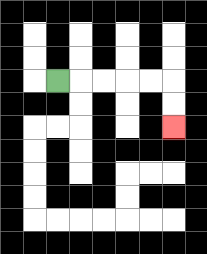{'start': '[2, 3]', 'end': '[7, 5]', 'path_directions': 'R,R,R,R,R,D,D', 'path_coordinates': '[[2, 3], [3, 3], [4, 3], [5, 3], [6, 3], [7, 3], [7, 4], [7, 5]]'}